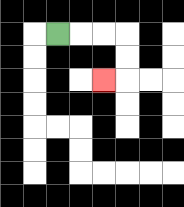{'start': '[2, 1]', 'end': '[4, 3]', 'path_directions': 'R,R,R,D,D,L', 'path_coordinates': '[[2, 1], [3, 1], [4, 1], [5, 1], [5, 2], [5, 3], [4, 3]]'}